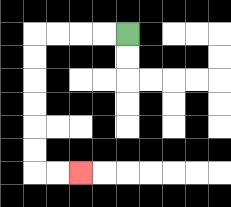{'start': '[5, 1]', 'end': '[3, 7]', 'path_directions': 'L,L,L,L,D,D,D,D,D,D,R,R', 'path_coordinates': '[[5, 1], [4, 1], [3, 1], [2, 1], [1, 1], [1, 2], [1, 3], [1, 4], [1, 5], [1, 6], [1, 7], [2, 7], [3, 7]]'}